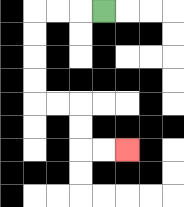{'start': '[4, 0]', 'end': '[5, 6]', 'path_directions': 'L,L,L,D,D,D,D,R,R,D,D,R,R', 'path_coordinates': '[[4, 0], [3, 0], [2, 0], [1, 0], [1, 1], [1, 2], [1, 3], [1, 4], [2, 4], [3, 4], [3, 5], [3, 6], [4, 6], [5, 6]]'}